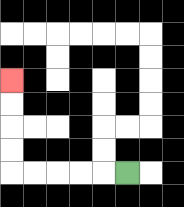{'start': '[5, 7]', 'end': '[0, 3]', 'path_directions': 'L,L,L,L,L,U,U,U,U', 'path_coordinates': '[[5, 7], [4, 7], [3, 7], [2, 7], [1, 7], [0, 7], [0, 6], [0, 5], [0, 4], [0, 3]]'}